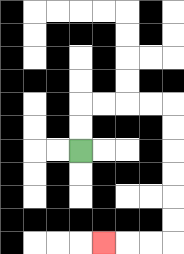{'start': '[3, 6]', 'end': '[4, 10]', 'path_directions': 'U,U,R,R,R,R,D,D,D,D,D,D,L,L,L', 'path_coordinates': '[[3, 6], [3, 5], [3, 4], [4, 4], [5, 4], [6, 4], [7, 4], [7, 5], [7, 6], [7, 7], [7, 8], [7, 9], [7, 10], [6, 10], [5, 10], [4, 10]]'}